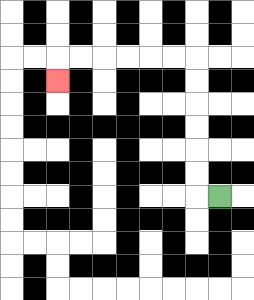{'start': '[9, 8]', 'end': '[2, 3]', 'path_directions': 'L,U,U,U,U,U,U,L,L,L,L,L,L,D', 'path_coordinates': '[[9, 8], [8, 8], [8, 7], [8, 6], [8, 5], [8, 4], [8, 3], [8, 2], [7, 2], [6, 2], [5, 2], [4, 2], [3, 2], [2, 2], [2, 3]]'}